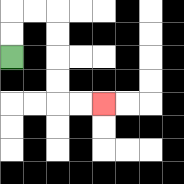{'start': '[0, 2]', 'end': '[4, 4]', 'path_directions': 'U,U,R,R,D,D,D,D,R,R', 'path_coordinates': '[[0, 2], [0, 1], [0, 0], [1, 0], [2, 0], [2, 1], [2, 2], [2, 3], [2, 4], [3, 4], [4, 4]]'}